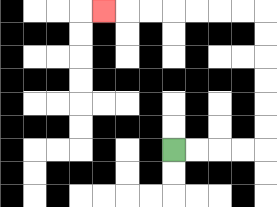{'start': '[7, 6]', 'end': '[4, 0]', 'path_directions': 'R,R,R,R,U,U,U,U,U,U,L,L,L,L,L,L,L', 'path_coordinates': '[[7, 6], [8, 6], [9, 6], [10, 6], [11, 6], [11, 5], [11, 4], [11, 3], [11, 2], [11, 1], [11, 0], [10, 0], [9, 0], [8, 0], [7, 0], [6, 0], [5, 0], [4, 0]]'}